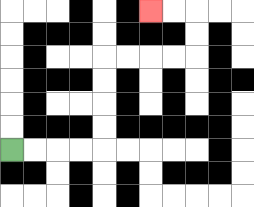{'start': '[0, 6]', 'end': '[6, 0]', 'path_directions': 'R,R,R,R,U,U,U,U,R,R,R,R,U,U,L,L', 'path_coordinates': '[[0, 6], [1, 6], [2, 6], [3, 6], [4, 6], [4, 5], [4, 4], [4, 3], [4, 2], [5, 2], [6, 2], [7, 2], [8, 2], [8, 1], [8, 0], [7, 0], [6, 0]]'}